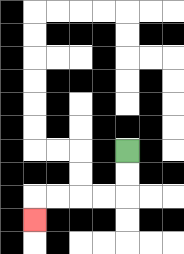{'start': '[5, 6]', 'end': '[1, 9]', 'path_directions': 'D,D,L,L,L,L,D', 'path_coordinates': '[[5, 6], [5, 7], [5, 8], [4, 8], [3, 8], [2, 8], [1, 8], [1, 9]]'}